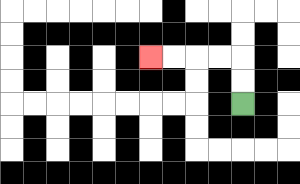{'start': '[10, 4]', 'end': '[6, 2]', 'path_directions': 'U,U,L,L,L,L', 'path_coordinates': '[[10, 4], [10, 3], [10, 2], [9, 2], [8, 2], [7, 2], [6, 2]]'}